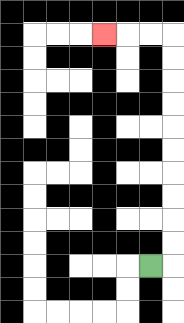{'start': '[6, 11]', 'end': '[4, 1]', 'path_directions': 'R,U,U,U,U,U,U,U,U,U,U,L,L,L', 'path_coordinates': '[[6, 11], [7, 11], [7, 10], [7, 9], [7, 8], [7, 7], [7, 6], [7, 5], [7, 4], [7, 3], [7, 2], [7, 1], [6, 1], [5, 1], [4, 1]]'}